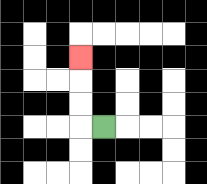{'start': '[4, 5]', 'end': '[3, 2]', 'path_directions': 'L,U,U,U', 'path_coordinates': '[[4, 5], [3, 5], [3, 4], [3, 3], [3, 2]]'}